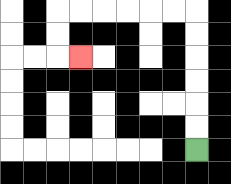{'start': '[8, 6]', 'end': '[3, 2]', 'path_directions': 'U,U,U,U,U,U,L,L,L,L,L,L,D,D,R', 'path_coordinates': '[[8, 6], [8, 5], [8, 4], [8, 3], [8, 2], [8, 1], [8, 0], [7, 0], [6, 0], [5, 0], [4, 0], [3, 0], [2, 0], [2, 1], [2, 2], [3, 2]]'}